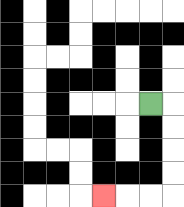{'start': '[6, 4]', 'end': '[4, 8]', 'path_directions': 'R,D,D,D,D,L,L,L', 'path_coordinates': '[[6, 4], [7, 4], [7, 5], [7, 6], [7, 7], [7, 8], [6, 8], [5, 8], [4, 8]]'}